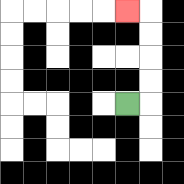{'start': '[5, 4]', 'end': '[5, 0]', 'path_directions': 'R,U,U,U,U,L', 'path_coordinates': '[[5, 4], [6, 4], [6, 3], [6, 2], [6, 1], [6, 0], [5, 0]]'}